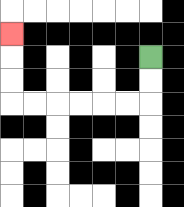{'start': '[6, 2]', 'end': '[0, 1]', 'path_directions': 'D,D,L,L,L,L,L,L,U,U,U', 'path_coordinates': '[[6, 2], [6, 3], [6, 4], [5, 4], [4, 4], [3, 4], [2, 4], [1, 4], [0, 4], [0, 3], [0, 2], [0, 1]]'}